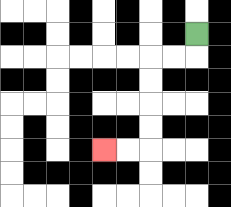{'start': '[8, 1]', 'end': '[4, 6]', 'path_directions': 'D,L,L,D,D,D,D,L,L', 'path_coordinates': '[[8, 1], [8, 2], [7, 2], [6, 2], [6, 3], [6, 4], [6, 5], [6, 6], [5, 6], [4, 6]]'}